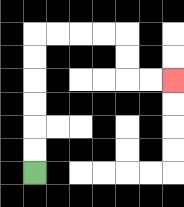{'start': '[1, 7]', 'end': '[7, 3]', 'path_directions': 'U,U,U,U,U,U,R,R,R,R,D,D,R,R', 'path_coordinates': '[[1, 7], [1, 6], [1, 5], [1, 4], [1, 3], [1, 2], [1, 1], [2, 1], [3, 1], [4, 1], [5, 1], [5, 2], [5, 3], [6, 3], [7, 3]]'}